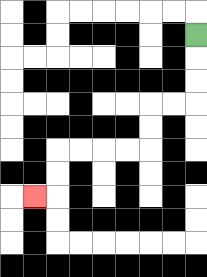{'start': '[8, 1]', 'end': '[1, 8]', 'path_directions': 'D,D,D,L,L,D,D,L,L,L,L,D,D,L', 'path_coordinates': '[[8, 1], [8, 2], [8, 3], [8, 4], [7, 4], [6, 4], [6, 5], [6, 6], [5, 6], [4, 6], [3, 6], [2, 6], [2, 7], [2, 8], [1, 8]]'}